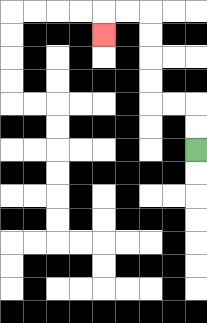{'start': '[8, 6]', 'end': '[4, 1]', 'path_directions': 'U,U,L,L,U,U,U,U,L,L,D', 'path_coordinates': '[[8, 6], [8, 5], [8, 4], [7, 4], [6, 4], [6, 3], [6, 2], [6, 1], [6, 0], [5, 0], [4, 0], [4, 1]]'}